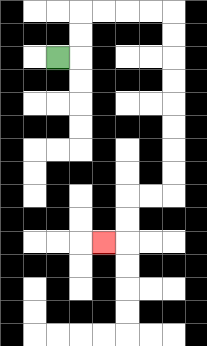{'start': '[2, 2]', 'end': '[4, 10]', 'path_directions': 'R,U,U,R,R,R,R,D,D,D,D,D,D,D,D,L,L,D,D,L', 'path_coordinates': '[[2, 2], [3, 2], [3, 1], [3, 0], [4, 0], [5, 0], [6, 0], [7, 0], [7, 1], [7, 2], [7, 3], [7, 4], [7, 5], [7, 6], [7, 7], [7, 8], [6, 8], [5, 8], [5, 9], [5, 10], [4, 10]]'}